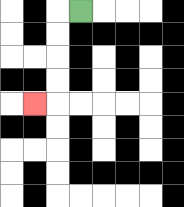{'start': '[3, 0]', 'end': '[1, 4]', 'path_directions': 'L,D,D,D,D,L', 'path_coordinates': '[[3, 0], [2, 0], [2, 1], [2, 2], [2, 3], [2, 4], [1, 4]]'}